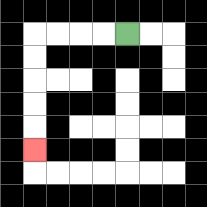{'start': '[5, 1]', 'end': '[1, 6]', 'path_directions': 'L,L,L,L,D,D,D,D,D', 'path_coordinates': '[[5, 1], [4, 1], [3, 1], [2, 1], [1, 1], [1, 2], [1, 3], [1, 4], [1, 5], [1, 6]]'}